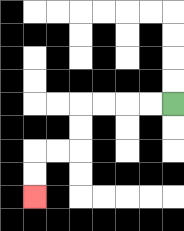{'start': '[7, 4]', 'end': '[1, 8]', 'path_directions': 'L,L,L,L,D,D,L,L,D,D', 'path_coordinates': '[[7, 4], [6, 4], [5, 4], [4, 4], [3, 4], [3, 5], [3, 6], [2, 6], [1, 6], [1, 7], [1, 8]]'}